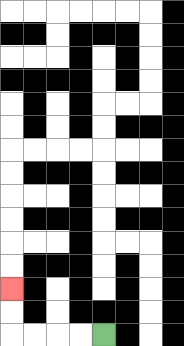{'start': '[4, 14]', 'end': '[0, 12]', 'path_directions': 'L,L,L,L,U,U', 'path_coordinates': '[[4, 14], [3, 14], [2, 14], [1, 14], [0, 14], [0, 13], [0, 12]]'}